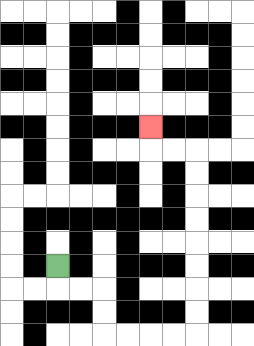{'start': '[2, 11]', 'end': '[6, 5]', 'path_directions': 'D,R,R,D,D,R,R,R,R,U,U,U,U,U,U,U,U,L,L,U', 'path_coordinates': '[[2, 11], [2, 12], [3, 12], [4, 12], [4, 13], [4, 14], [5, 14], [6, 14], [7, 14], [8, 14], [8, 13], [8, 12], [8, 11], [8, 10], [8, 9], [8, 8], [8, 7], [8, 6], [7, 6], [6, 6], [6, 5]]'}